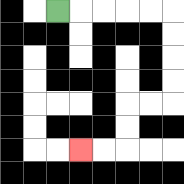{'start': '[2, 0]', 'end': '[3, 6]', 'path_directions': 'R,R,R,R,R,D,D,D,D,L,L,D,D,L,L', 'path_coordinates': '[[2, 0], [3, 0], [4, 0], [5, 0], [6, 0], [7, 0], [7, 1], [7, 2], [7, 3], [7, 4], [6, 4], [5, 4], [5, 5], [5, 6], [4, 6], [3, 6]]'}